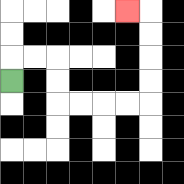{'start': '[0, 3]', 'end': '[5, 0]', 'path_directions': 'U,R,R,D,D,R,R,R,R,U,U,U,U,L', 'path_coordinates': '[[0, 3], [0, 2], [1, 2], [2, 2], [2, 3], [2, 4], [3, 4], [4, 4], [5, 4], [6, 4], [6, 3], [6, 2], [6, 1], [6, 0], [5, 0]]'}